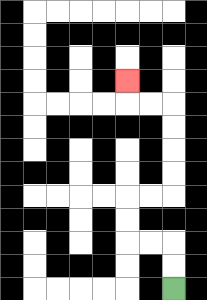{'start': '[7, 12]', 'end': '[5, 3]', 'path_directions': 'U,U,L,L,U,U,R,R,U,U,U,U,L,L,U', 'path_coordinates': '[[7, 12], [7, 11], [7, 10], [6, 10], [5, 10], [5, 9], [5, 8], [6, 8], [7, 8], [7, 7], [7, 6], [7, 5], [7, 4], [6, 4], [5, 4], [5, 3]]'}